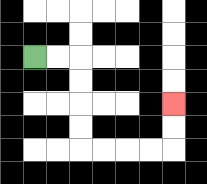{'start': '[1, 2]', 'end': '[7, 4]', 'path_directions': 'R,R,D,D,D,D,R,R,R,R,U,U', 'path_coordinates': '[[1, 2], [2, 2], [3, 2], [3, 3], [3, 4], [3, 5], [3, 6], [4, 6], [5, 6], [6, 6], [7, 6], [7, 5], [7, 4]]'}